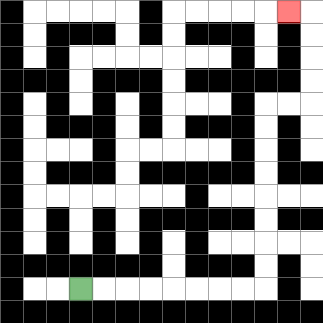{'start': '[3, 12]', 'end': '[12, 0]', 'path_directions': 'R,R,R,R,R,R,R,R,U,U,U,U,U,U,U,U,R,R,U,U,U,U,L', 'path_coordinates': '[[3, 12], [4, 12], [5, 12], [6, 12], [7, 12], [8, 12], [9, 12], [10, 12], [11, 12], [11, 11], [11, 10], [11, 9], [11, 8], [11, 7], [11, 6], [11, 5], [11, 4], [12, 4], [13, 4], [13, 3], [13, 2], [13, 1], [13, 0], [12, 0]]'}